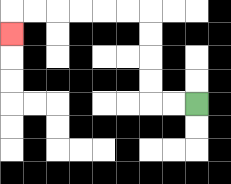{'start': '[8, 4]', 'end': '[0, 1]', 'path_directions': 'L,L,U,U,U,U,L,L,L,L,L,L,D', 'path_coordinates': '[[8, 4], [7, 4], [6, 4], [6, 3], [6, 2], [6, 1], [6, 0], [5, 0], [4, 0], [3, 0], [2, 0], [1, 0], [0, 0], [0, 1]]'}